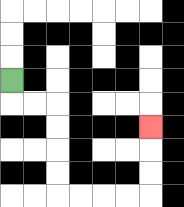{'start': '[0, 3]', 'end': '[6, 5]', 'path_directions': 'D,R,R,D,D,D,D,R,R,R,R,U,U,U', 'path_coordinates': '[[0, 3], [0, 4], [1, 4], [2, 4], [2, 5], [2, 6], [2, 7], [2, 8], [3, 8], [4, 8], [5, 8], [6, 8], [6, 7], [6, 6], [6, 5]]'}